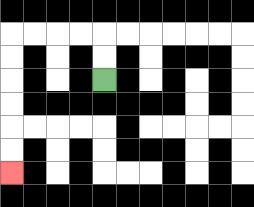{'start': '[4, 3]', 'end': '[0, 7]', 'path_directions': 'U,U,L,L,L,L,D,D,D,D,D,D', 'path_coordinates': '[[4, 3], [4, 2], [4, 1], [3, 1], [2, 1], [1, 1], [0, 1], [0, 2], [0, 3], [0, 4], [0, 5], [0, 6], [0, 7]]'}